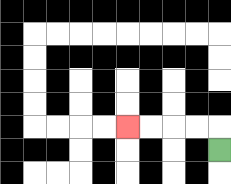{'start': '[9, 6]', 'end': '[5, 5]', 'path_directions': 'U,L,L,L,L', 'path_coordinates': '[[9, 6], [9, 5], [8, 5], [7, 5], [6, 5], [5, 5]]'}